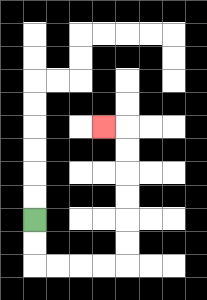{'start': '[1, 9]', 'end': '[4, 5]', 'path_directions': 'D,D,R,R,R,R,U,U,U,U,U,U,L', 'path_coordinates': '[[1, 9], [1, 10], [1, 11], [2, 11], [3, 11], [4, 11], [5, 11], [5, 10], [5, 9], [5, 8], [5, 7], [5, 6], [5, 5], [4, 5]]'}